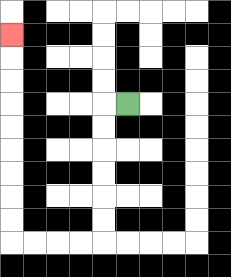{'start': '[5, 4]', 'end': '[0, 1]', 'path_directions': 'L,D,D,D,D,D,D,L,L,L,L,U,U,U,U,U,U,U,U,U', 'path_coordinates': '[[5, 4], [4, 4], [4, 5], [4, 6], [4, 7], [4, 8], [4, 9], [4, 10], [3, 10], [2, 10], [1, 10], [0, 10], [0, 9], [0, 8], [0, 7], [0, 6], [0, 5], [0, 4], [0, 3], [0, 2], [0, 1]]'}